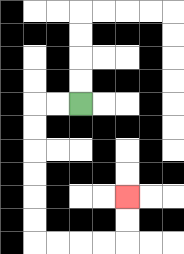{'start': '[3, 4]', 'end': '[5, 8]', 'path_directions': 'L,L,D,D,D,D,D,D,R,R,R,R,U,U', 'path_coordinates': '[[3, 4], [2, 4], [1, 4], [1, 5], [1, 6], [1, 7], [1, 8], [1, 9], [1, 10], [2, 10], [3, 10], [4, 10], [5, 10], [5, 9], [5, 8]]'}